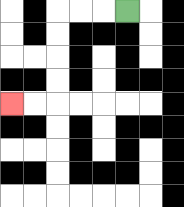{'start': '[5, 0]', 'end': '[0, 4]', 'path_directions': 'L,L,L,D,D,D,D,L,L', 'path_coordinates': '[[5, 0], [4, 0], [3, 0], [2, 0], [2, 1], [2, 2], [2, 3], [2, 4], [1, 4], [0, 4]]'}